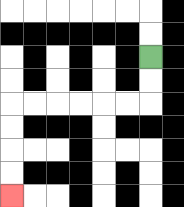{'start': '[6, 2]', 'end': '[0, 8]', 'path_directions': 'D,D,L,L,L,L,L,L,D,D,D,D', 'path_coordinates': '[[6, 2], [6, 3], [6, 4], [5, 4], [4, 4], [3, 4], [2, 4], [1, 4], [0, 4], [0, 5], [0, 6], [0, 7], [0, 8]]'}